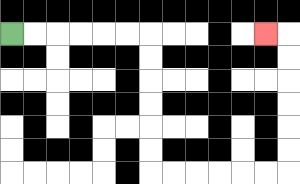{'start': '[0, 1]', 'end': '[11, 1]', 'path_directions': 'R,R,R,R,R,R,D,D,D,D,D,D,R,R,R,R,R,R,U,U,U,U,U,U,L', 'path_coordinates': '[[0, 1], [1, 1], [2, 1], [3, 1], [4, 1], [5, 1], [6, 1], [6, 2], [6, 3], [6, 4], [6, 5], [6, 6], [6, 7], [7, 7], [8, 7], [9, 7], [10, 7], [11, 7], [12, 7], [12, 6], [12, 5], [12, 4], [12, 3], [12, 2], [12, 1], [11, 1]]'}